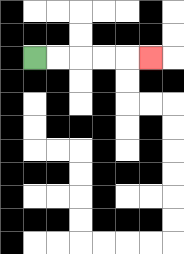{'start': '[1, 2]', 'end': '[6, 2]', 'path_directions': 'R,R,R,R,R', 'path_coordinates': '[[1, 2], [2, 2], [3, 2], [4, 2], [5, 2], [6, 2]]'}